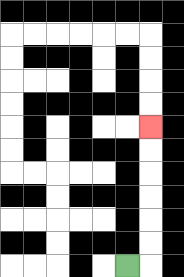{'start': '[5, 11]', 'end': '[6, 5]', 'path_directions': 'R,U,U,U,U,U,U', 'path_coordinates': '[[5, 11], [6, 11], [6, 10], [6, 9], [6, 8], [6, 7], [6, 6], [6, 5]]'}